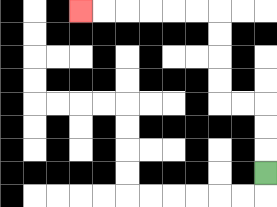{'start': '[11, 7]', 'end': '[3, 0]', 'path_directions': 'U,U,U,L,L,U,U,U,U,L,L,L,L,L,L', 'path_coordinates': '[[11, 7], [11, 6], [11, 5], [11, 4], [10, 4], [9, 4], [9, 3], [9, 2], [9, 1], [9, 0], [8, 0], [7, 0], [6, 0], [5, 0], [4, 0], [3, 0]]'}